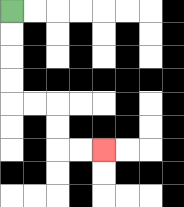{'start': '[0, 0]', 'end': '[4, 6]', 'path_directions': 'D,D,D,D,R,R,D,D,R,R', 'path_coordinates': '[[0, 0], [0, 1], [0, 2], [0, 3], [0, 4], [1, 4], [2, 4], [2, 5], [2, 6], [3, 6], [4, 6]]'}